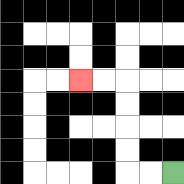{'start': '[7, 7]', 'end': '[3, 3]', 'path_directions': 'L,L,U,U,U,U,L,L', 'path_coordinates': '[[7, 7], [6, 7], [5, 7], [5, 6], [5, 5], [5, 4], [5, 3], [4, 3], [3, 3]]'}